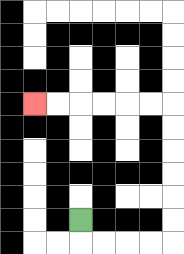{'start': '[3, 9]', 'end': '[1, 4]', 'path_directions': 'D,R,R,R,R,U,U,U,U,U,U,L,L,L,L,L,L', 'path_coordinates': '[[3, 9], [3, 10], [4, 10], [5, 10], [6, 10], [7, 10], [7, 9], [7, 8], [7, 7], [7, 6], [7, 5], [7, 4], [6, 4], [5, 4], [4, 4], [3, 4], [2, 4], [1, 4]]'}